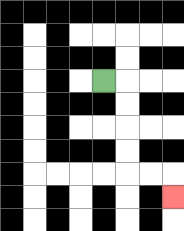{'start': '[4, 3]', 'end': '[7, 8]', 'path_directions': 'R,D,D,D,D,R,R,D', 'path_coordinates': '[[4, 3], [5, 3], [5, 4], [5, 5], [5, 6], [5, 7], [6, 7], [7, 7], [7, 8]]'}